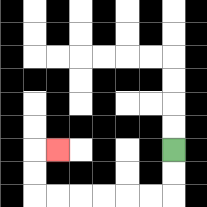{'start': '[7, 6]', 'end': '[2, 6]', 'path_directions': 'D,D,L,L,L,L,L,L,U,U,R', 'path_coordinates': '[[7, 6], [7, 7], [7, 8], [6, 8], [5, 8], [4, 8], [3, 8], [2, 8], [1, 8], [1, 7], [1, 6], [2, 6]]'}